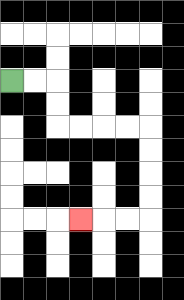{'start': '[0, 3]', 'end': '[3, 9]', 'path_directions': 'R,R,D,D,R,R,R,R,D,D,D,D,L,L,L', 'path_coordinates': '[[0, 3], [1, 3], [2, 3], [2, 4], [2, 5], [3, 5], [4, 5], [5, 5], [6, 5], [6, 6], [6, 7], [6, 8], [6, 9], [5, 9], [4, 9], [3, 9]]'}